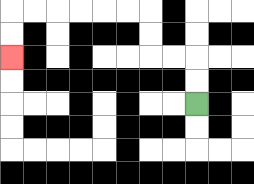{'start': '[8, 4]', 'end': '[0, 2]', 'path_directions': 'U,U,L,L,U,U,L,L,L,L,L,L,D,D', 'path_coordinates': '[[8, 4], [8, 3], [8, 2], [7, 2], [6, 2], [6, 1], [6, 0], [5, 0], [4, 0], [3, 0], [2, 0], [1, 0], [0, 0], [0, 1], [0, 2]]'}